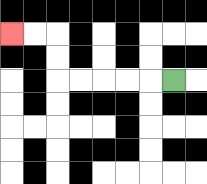{'start': '[7, 3]', 'end': '[0, 1]', 'path_directions': 'L,L,L,L,L,U,U,L,L', 'path_coordinates': '[[7, 3], [6, 3], [5, 3], [4, 3], [3, 3], [2, 3], [2, 2], [2, 1], [1, 1], [0, 1]]'}